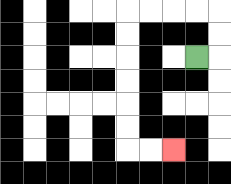{'start': '[8, 2]', 'end': '[7, 6]', 'path_directions': 'R,U,U,L,L,L,L,D,D,D,D,D,D,R,R', 'path_coordinates': '[[8, 2], [9, 2], [9, 1], [9, 0], [8, 0], [7, 0], [6, 0], [5, 0], [5, 1], [5, 2], [5, 3], [5, 4], [5, 5], [5, 6], [6, 6], [7, 6]]'}